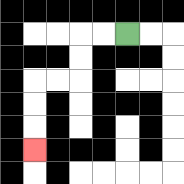{'start': '[5, 1]', 'end': '[1, 6]', 'path_directions': 'L,L,D,D,L,L,D,D,D', 'path_coordinates': '[[5, 1], [4, 1], [3, 1], [3, 2], [3, 3], [2, 3], [1, 3], [1, 4], [1, 5], [1, 6]]'}